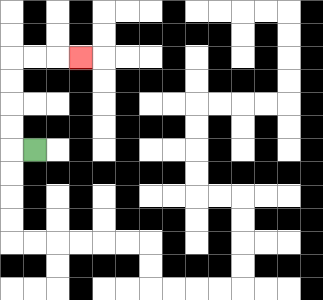{'start': '[1, 6]', 'end': '[3, 2]', 'path_directions': 'L,U,U,U,U,R,R,R', 'path_coordinates': '[[1, 6], [0, 6], [0, 5], [0, 4], [0, 3], [0, 2], [1, 2], [2, 2], [3, 2]]'}